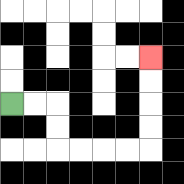{'start': '[0, 4]', 'end': '[6, 2]', 'path_directions': 'R,R,D,D,R,R,R,R,U,U,U,U', 'path_coordinates': '[[0, 4], [1, 4], [2, 4], [2, 5], [2, 6], [3, 6], [4, 6], [5, 6], [6, 6], [6, 5], [6, 4], [6, 3], [6, 2]]'}